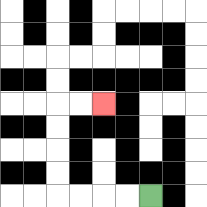{'start': '[6, 8]', 'end': '[4, 4]', 'path_directions': 'L,L,L,L,U,U,U,U,R,R', 'path_coordinates': '[[6, 8], [5, 8], [4, 8], [3, 8], [2, 8], [2, 7], [2, 6], [2, 5], [2, 4], [3, 4], [4, 4]]'}